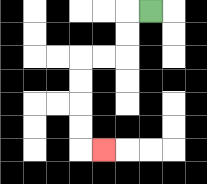{'start': '[6, 0]', 'end': '[4, 6]', 'path_directions': 'L,D,D,L,L,D,D,D,D,R', 'path_coordinates': '[[6, 0], [5, 0], [5, 1], [5, 2], [4, 2], [3, 2], [3, 3], [3, 4], [3, 5], [3, 6], [4, 6]]'}